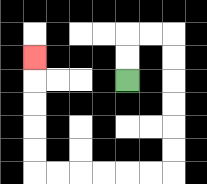{'start': '[5, 3]', 'end': '[1, 2]', 'path_directions': 'U,U,R,R,D,D,D,D,D,D,L,L,L,L,L,L,U,U,U,U,U', 'path_coordinates': '[[5, 3], [5, 2], [5, 1], [6, 1], [7, 1], [7, 2], [7, 3], [7, 4], [7, 5], [7, 6], [7, 7], [6, 7], [5, 7], [4, 7], [3, 7], [2, 7], [1, 7], [1, 6], [1, 5], [1, 4], [1, 3], [1, 2]]'}